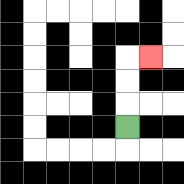{'start': '[5, 5]', 'end': '[6, 2]', 'path_directions': 'U,U,U,R', 'path_coordinates': '[[5, 5], [5, 4], [5, 3], [5, 2], [6, 2]]'}